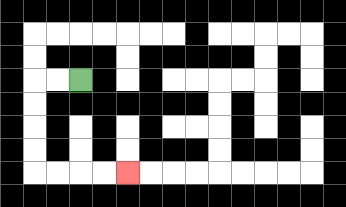{'start': '[3, 3]', 'end': '[5, 7]', 'path_directions': 'L,L,D,D,D,D,R,R,R,R', 'path_coordinates': '[[3, 3], [2, 3], [1, 3], [1, 4], [1, 5], [1, 6], [1, 7], [2, 7], [3, 7], [4, 7], [5, 7]]'}